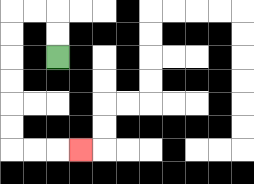{'start': '[2, 2]', 'end': '[3, 6]', 'path_directions': 'U,U,L,L,D,D,D,D,D,D,R,R,R', 'path_coordinates': '[[2, 2], [2, 1], [2, 0], [1, 0], [0, 0], [0, 1], [0, 2], [0, 3], [0, 4], [0, 5], [0, 6], [1, 6], [2, 6], [3, 6]]'}